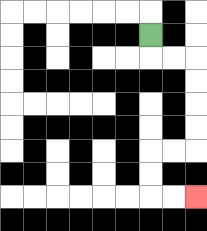{'start': '[6, 1]', 'end': '[8, 8]', 'path_directions': 'D,R,R,D,D,D,D,L,L,D,D,R,R', 'path_coordinates': '[[6, 1], [6, 2], [7, 2], [8, 2], [8, 3], [8, 4], [8, 5], [8, 6], [7, 6], [6, 6], [6, 7], [6, 8], [7, 8], [8, 8]]'}